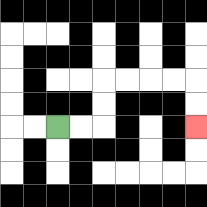{'start': '[2, 5]', 'end': '[8, 5]', 'path_directions': 'R,R,U,U,R,R,R,R,D,D', 'path_coordinates': '[[2, 5], [3, 5], [4, 5], [4, 4], [4, 3], [5, 3], [6, 3], [7, 3], [8, 3], [8, 4], [8, 5]]'}